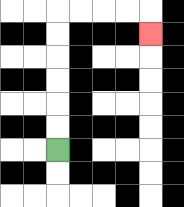{'start': '[2, 6]', 'end': '[6, 1]', 'path_directions': 'U,U,U,U,U,U,R,R,R,R,D', 'path_coordinates': '[[2, 6], [2, 5], [2, 4], [2, 3], [2, 2], [2, 1], [2, 0], [3, 0], [4, 0], [5, 0], [6, 0], [6, 1]]'}